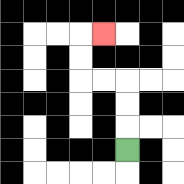{'start': '[5, 6]', 'end': '[4, 1]', 'path_directions': 'U,U,U,L,L,U,U,R', 'path_coordinates': '[[5, 6], [5, 5], [5, 4], [5, 3], [4, 3], [3, 3], [3, 2], [3, 1], [4, 1]]'}